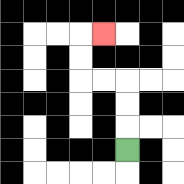{'start': '[5, 6]', 'end': '[4, 1]', 'path_directions': 'U,U,U,L,L,U,U,R', 'path_coordinates': '[[5, 6], [5, 5], [5, 4], [5, 3], [4, 3], [3, 3], [3, 2], [3, 1], [4, 1]]'}